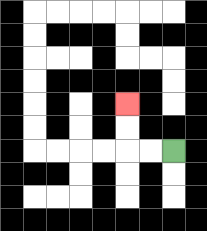{'start': '[7, 6]', 'end': '[5, 4]', 'path_directions': 'L,L,U,U', 'path_coordinates': '[[7, 6], [6, 6], [5, 6], [5, 5], [5, 4]]'}